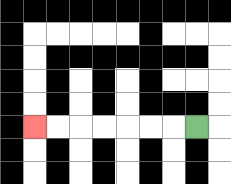{'start': '[8, 5]', 'end': '[1, 5]', 'path_directions': 'L,L,L,L,L,L,L', 'path_coordinates': '[[8, 5], [7, 5], [6, 5], [5, 5], [4, 5], [3, 5], [2, 5], [1, 5]]'}